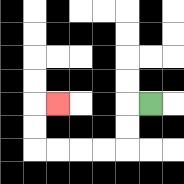{'start': '[6, 4]', 'end': '[2, 4]', 'path_directions': 'L,D,D,L,L,L,L,U,U,R', 'path_coordinates': '[[6, 4], [5, 4], [5, 5], [5, 6], [4, 6], [3, 6], [2, 6], [1, 6], [1, 5], [1, 4], [2, 4]]'}